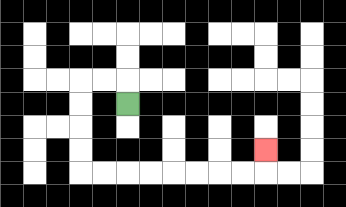{'start': '[5, 4]', 'end': '[11, 6]', 'path_directions': 'U,L,L,D,D,D,D,R,R,R,R,R,R,R,R,U', 'path_coordinates': '[[5, 4], [5, 3], [4, 3], [3, 3], [3, 4], [3, 5], [3, 6], [3, 7], [4, 7], [5, 7], [6, 7], [7, 7], [8, 7], [9, 7], [10, 7], [11, 7], [11, 6]]'}